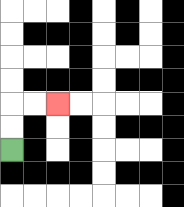{'start': '[0, 6]', 'end': '[2, 4]', 'path_directions': 'U,U,R,R', 'path_coordinates': '[[0, 6], [0, 5], [0, 4], [1, 4], [2, 4]]'}